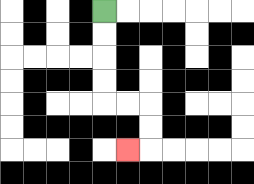{'start': '[4, 0]', 'end': '[5, 6]', 'path_directions': 'D,D,D,D,R,R,D,D,L', 'path_coordinates': '[[4, 0], [4, 1], [4, 2], [4, 3], [4, 4], [5, 4], [6, 4], [6, 5], [6, 6], [5, 6]]'}